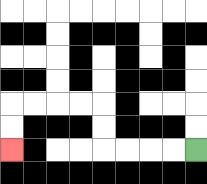{'start': '[8, 6]', 'end': '[0, 6]', 'path_directions': 'L,L,L,L,U,U,L,L,L,L,D,D', 'path_coordinates': '[[8, 6], [7, 6], [6, 6], [5, 6], [4, 6], [4, 5], [4, 4], [3, 4], [2, 4], [1, 4], [0, 4], [0, 5], [0, 6]]'}